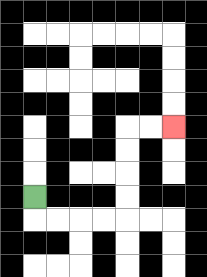{'start': '[1, 8]', 'end': '[7, 5]', 'path_directions': 'D,R,R,R,R,U,U,U,U,R,R', 'path_coordinates': '[[1, 8], [1, 9], [2, 9], [3, 9], [4, 9], [5, 9], [5, 8], [5, 7], [5, 6], [5, 5], [6, 5], [7, 5]]'}